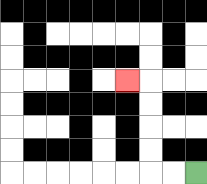{'start': '[8, 7]', 'end': '[5, 3]', 'path_directions': 'L,L,U,U,U,U,L', 'path_coordinates': '[[8, 7], [7, 7], [6, 7], [6, 6], [6, 5], [6, 4], [6, 3], [5, 3]]'}